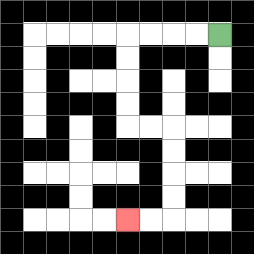{'start': '[9, 1]', 'end': '[5, 9]', 'path_directions': 'L,L,L,L,D,D,D,D,R,R,D,D,D,D,L,L', 'path_coordinates': '[[9, 1], [8, 1], [7, 1], [6, 1], [5, 1], [5, 2], [5, 3], [5, 4], [5, 5], [6, 5], [7, 5], [7, 6], [7, 7], [7, 8], [7, 9], [6, 9], [5, 9]]'}